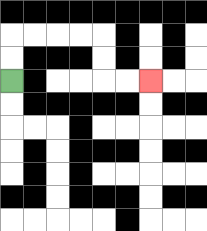{'start': '[0, 3]', 'end': '[6, 3]', 'path_directions': 'U,U,R,R,R,R,D,D,R,R', 'path_coordinates': '[[0, 3], [0, 2], [0, 1], [1, 1], [2, 1], [3, 1], [4, 1], [4, 2], [4, 3], [5, 3], [6, 3]]'}